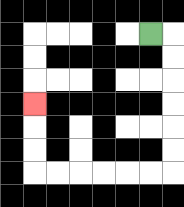{'start': '[6, 1]', 'end': '[1, 4]', 'path_directions': 'R,D,D,D,D,D,D,L,L,L,L,L,L,U,U,U', 'path_coordinates': '[[6, 1], [7, 1], [7, 2], [7, 3], [7, 4], [7, 5], [7, 6], [7, 7], [6, 7], [5, 7], [4, 7], [3, 7], [2, 7], [1, 7], [1, 6], [1, 5], [1, 4]]'}